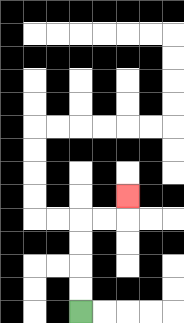{'start': '[3, 13]', 'end': '[5, 8]', 'path_directions': 'U,U,U,U,R,R,U', 'path_coordinates': '[[3, 13], [3, 12], [3, 11], [3, 10], [3, 9], [4, 9], [5, 9], [5, 8]]'}